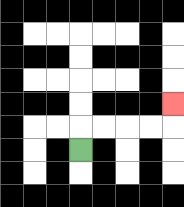{'start': '[3, 6]', 'end': '[7, 4]', 'path_directions': 'U,R,R,R,R,U', 'path_coordinates': '[[3, 6], [3, 5], [4, 5], [5, 5], [6, 5], [7, 5], [7, 4]]'}